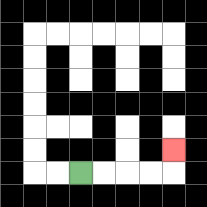{'start': '[3, 7]', 'end': '[7, 6]', 'path_directions': 'R,R,R,R,U', 'path_coordinates': '[[3, 7], [4, 7], [5, 7], [6, 7], [7, 7], [7, 6]]'}